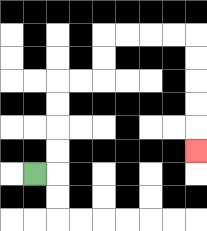{'start': '[1, 7]', 'end': '[8, 6]', 'path_directions': 'R,U,U,U,U,R,R,U,U,R,R,R,R,D,D,D,D,D', 'path_coordinates': '[[1, 7], [2, 7], [2, 6], [2, 5], [2, 4], [2, 3], [3, 3], [4, 3], [4, 2], [4, 1], [5, 1], [6, 1], [7, 1], [8, 1], [8, 2], [8, 3], [8, 4], [8, 5], [8, 6]]'}